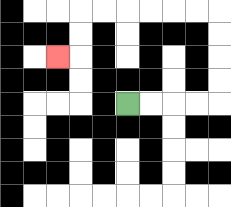{'start': '[5, 4]', 'end': '[2, 2]', 'path_directions': 'R,R,R,R,U,U,U,U,L,L,L,L,L,L,D,D,L', 'path_coordinates': '[[5, 4], [6, 4], [7, 4], [8, 4], [9, 4], [9, 3], [9, 2], [9, 1], [9, 0], [8, 0], [7, 0], [6, 0], [5, 0], [4, 0], [3, 0], [3, 1], [3, 2], [2, 2]]'}